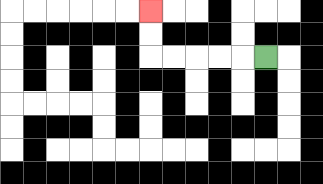{'start': '[11, 2]', 'end': '[6, 0]', 'path_directions': 'L,L,L,L,L,U,U', 'path_coordinates': '[[11, 2], [10, 2], [9, 2], [8, 2], [7, 2], [6, 2], [6, 1], [6, 0]]'}